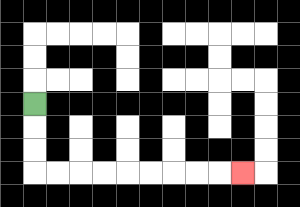{'start': '[1, 4]', 'end': '[10, 7]', 'path_directions': 'D,D,D,R,R,R,R,R,R,R,R,R', 'path_coordinates': '[[1, 4], [1, 5], [1, 6], [1, 7], [2, 7], [3, 7], [4, 7], [5, 7], [6, 7], [7, 7], [8, 7], [9, 7], [10, 7]]'}